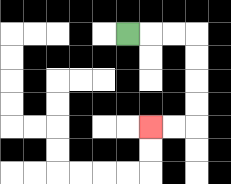{'start': '[5, 1]', 'end': '[6, 5]', 'path_directions': 'R,R,R,D,D,D,D,L,L', 'path_coordinates': '[[5, 1], [6, 1], [7, 1], [8, 1], [8, 2], [8, 3], [8, 4], [8, 5], [7, 5], [6, 5]]'}